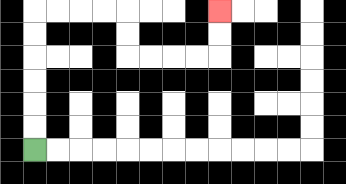{'start': '[1, 6]', 'end': '[9, 0]', 'path_directions': 'U,U,U,U,U,U,R,R,R,R,D,D,R,R,R,R,U,U', 'path_coordinates': '[[1, 6], [1, 5], [1, 4], [1, 3], [1, 2], [1, 1], [1, 0], [2, 0], [3, 0], [4, 0], [5, 0], [5, 1], [5, 2], [6, 2], [7, 2], [8, 2], [9, 2], [9, 1], [9, 0]]'}